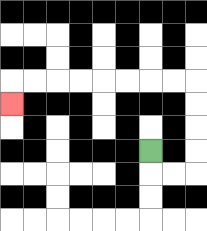{'start': '[6, 6]', 'end': '[0, 4]', 'path_directions': 'D,R,R,U,U,U,U,L,L,L,L,L,L,L,L,D', 'path_coordinates': '[[6, 6], [6, 7], [7, 7], [8, 7], [8, 6], [8, 5], [8, 4], [8, 3], [7, 3], [6, 3], [5, 3], [4, 3], [3, 3], [2, 3], [1, 3], [0, 3], [0, 4]]'}